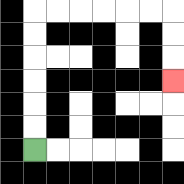{'start': '[1, 6]', 'end': '[7, 3]', 'path_directions': 'U,U,U,U,U,U,R,R,R,R,R,R,D,D,D', 'path_coordinates': '[[1, 6], [1, 5], [1, 4], [1, 3], [1, 2], [1, 1], [1, 0], [2, 0], [3, 0], [4, 0], [5, 0], [6, 0], [7, 0], [7, 1], [7, 2], [7, 3]]'}